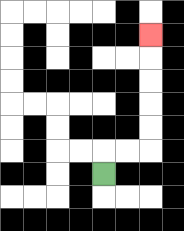{'start': '[4, 7]', 'end': '[6, 1]', 'path_directions': 'U,R,R,U,U,U,U,U', 'path_coordinates': '[[4, 7], [4, 6], [5, 6], [6, 6], [6, 5], [6, 4], [6, 3], [6, 2], [6, 1]]'}